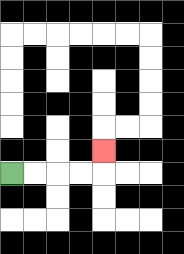{'start': '[0, 7]', 'end': '[4, 6]', 'path_directions': 'R,R,R,R,U', 'path_coordinates': '[[0, 7], [1, 7], [2, 7], [3, 7], [4, 7], [4, 6]]'}